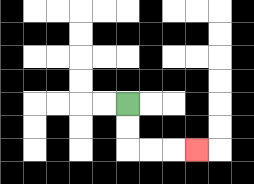{'start': '[5, 4]', 'end': '[8, 6]', 'path_directions': 'D,D,R,R,R', 'path_coordinates': '[[5, 4], [5, 5], [5, 6], [6, 6], [7, 6], [8, 6]]'}